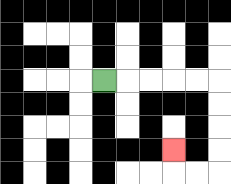{'start': '[4, 3]', 'end': '[7, 6]', 'path_directions': 'R,R,R,R,R,D,D,D,D,L,L,U', 'path_coordinates': '[[4, 3], [5, 3], [6, 3], [7, 3], [8, 3], [9, 3], [9, 4], [9, 5], [9, 6], [9, 7], [8, 7], [7, 7], [7, 6]]'}